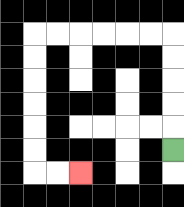{'start': '[7, 6]', 'end': '[3, 7]', 'path_directions': 'U,U,U,U,U,L,L,L,L,L,L,D,D,D,D,D,D,R,R', 'path_coordinates': '[[7, 6], [7, 5], [7, 4], [7, 3], [7, 2], [7, 1], [6, 1], [5, 1], [4, 1], [3, 1], [2, 1], [1, 1], [1, 2], [1, 3], [1, 4], [1, 5], [1, 6], [1, 7], [2, 7], [3, 7]]'}